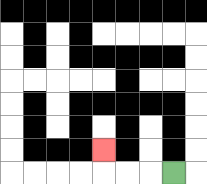{'start': '[7, 7]', 'end': '[4, 6]', 'path_directions': 'L,L,L,U', 'path_coordinates': '[[7, 7], [6, 7], [5, 7], [4, 7], [4, 6]]'}